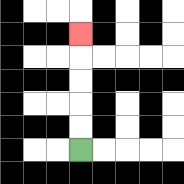{'start': '[3, 6]', 'end': '[3, 1]', 'path_directions': 'U,U,U,U,U', 'path_coordinates': '[[3, 6], [3, 5], [3, 4], [3, 3], [3, 2], [3, 1]]'}